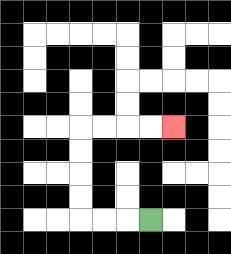{'start': '[6, 9]', 'end': '[7, 5]', 'path_directions': 'L,L,L,U,U,U,U,R,R,R,R', 'path_coordinates': '[[6, 9], [5, 9], [4, 9], [3, 9], [3, 8], [3, 7], [3, 6], [3, 5], [4, 5], [5, 5], [6, 5], [7, 5]]'}